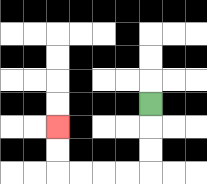{'start': '[6, 4]', 'end': '[2, 5]', 'path_directions': 'D,D,D,L,L,L,L,U,U', 'path_coordinates': '[[6, 4], [6, 5], [6, 6], [6, 7], [5, 7], [4, 7], [3, 7], [2, 7], [2, 6], [2, 5]]'}